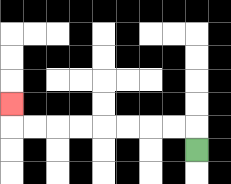{'start': '[8, 6]', 'end': '[0, 4]', 'path_directions': 'U,L,L,L,L,L,L,L,L,U', 'path_coordinates': '[[8, 6], [8, 5], [7, 5], [6, 5], [5, 5], [4, 5], [3, 5], [2, 5], [1, 5], [0, 5], [0, 4]]'}